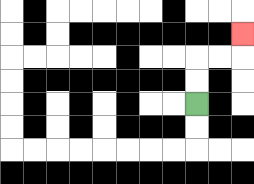{'start': '[8, 4]', 'end': '[10, 1]', 'path_directions': 'U,U,R,R,U', 'path_coordinates': '[[8, 4], [8, 3], [8, 2], [9, 2], [10, 2], [10, 1]]'}